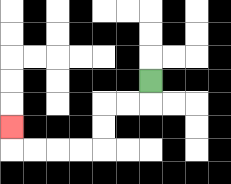{'start': '[6, 3]', 'end': '[0, 5]', 'path_directions': 'D,L,L,D,D,L,L,L,L,U', 'path_coordinates': '[[6, 3], [6, 4], [5, 4], [4, 4], [4, 5], [4, 6], [3, 6], [2, 6], [1, 6], [0, 6], [0, 5]]'}